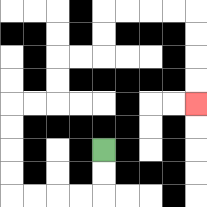{'start': '[4, 6]', 'end': '[8, 4]', 'path_directions': 'D,D,L,L,L,L,U,U,U,U,R,R,U,U,R,R,U,U,R,R,R,R,D,D,D,D', 'path_coordinates': '[[4, 6], [4, 7], [4, 8], [3, 8], [2, 8], [1, 8], [0, 8], [0, 7], [0, 6], [0, 5], [0, 4], [1, 4], [2, 4], [2, 3], [2, 2], [3, 2], [4, 2], [4, 1], [4, 0], [5, 0], [6, 0], [7, 0], [8, 0], [8, 1], [8, 2], [8, 3], [8, 4]]'}